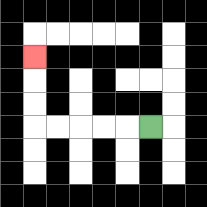{'start': '[6, 5]', 'end': '[1, 2]', 'path_directions': 'L,L,L,L,L,U,U,U', 'path_coordinates': '[[6, 5], [5, 5], [4, 5], [3, 5], [2, 5], [1, 5], [1, 4], [1, 3], [1, 2]]'}